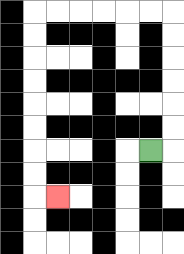{'start': '[6, 6]', 'end': '[2, 8]', 'path_directions': 'R,U,U,U,U,U,U,L,L,L,L,L,L,D,D,D,D,D,D,D,D,R', 'path_coordinates': '[[6, 6], [7, 6], [7, 5], [7, 4], [7, 3], [7, 2], [7, 1], [7, 0], [6, 0], [5, 0], [4, 0], [3, 0], [2, 0], [1, 0], [1, 1], [1, 2], [1, 3], [1, 4], [1, 5], [1, 6], [1, 7], [1, 8], [2, 8]]'}